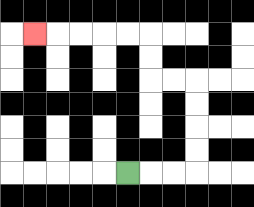{'start': '[5, 7]', 'end': '[1, 1]', 'path_directions': 'R,R,R,U,U,U,U,L,L,U,U,L,L,L,L,L', 'path_coordinates': '[[5, 7], [6, 7], [7, 7], [8, 7], [8, 6], [8, 5], [8, 4], [8, 3], [7, 3], [6, 3], [6, 2], [6, 1], [5, 1], [4, 1], [3, 1], [2, 1], [1, 1]]'}